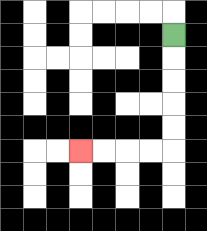{'start': '[7, 1]', 'end': '[3, 6]', 'path_directions': 'D,D,D,D,D,L,L,L,L', 'path_coordinates': '[[7, 1], [7, 2], [7, 3], [7, 4], [7, 5], [7, 6], [6, 6], [5, 6], [4, 6], [3, 6]]'}